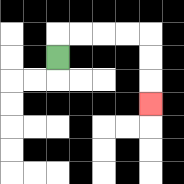{'start': '[2, 2]', 'end': '[6, 4]', 'path_directions': 'U,R,R,R,R,D,D,D', 'path_coordinates': '[[2, 2], [2, 1], [3, 1], [4, 1], [5, 1], [6, 1], [6, 2], [6, 3], [6, 4]]'}